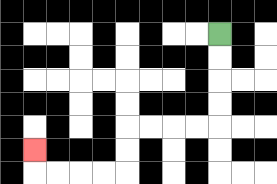{'start': '[9, 1]', 'end': '[1, 6]', 'path_directions': 'D,D,D,D,L,L,L,L,D,D,L,L,L,L,U', 'path_coordinates': '[[9, 1], [9, 2], [9, 3], [9, 4], [9, 5], [8, 5], [7, 5], [6, 5], [5, 5], [5, 6], [5, 7], [4, 7], [3, 7], [2, 7], [1, 7], [1, 6]]'}